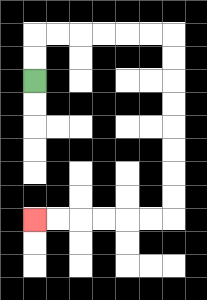{'start': '[1, 3]', 'end': '[1, 9]', 'path_directions': 'U,U,R,R,R,R,R,R,D,D,D,D,D,D,D,D,L,L,L,L,L,L', 'path_coordinates': '[[1, 3], [1, 2], [1, 1], [2, 1], [3, 1], [4, 1], [5, 1], [6, 1], [7, 1], [7, 2], [7, 3], [7, 4], [7, 5], [7, 6], [7, 7], [7, 8], [7, 9], [6, 9], [5, 9], [4, 9], [3, 9], [2, 9], [1, 9]]'}